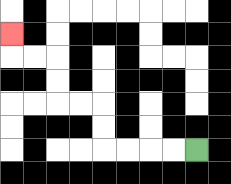{'start': '[8, 6]', 'end': '[0, 1]', 'path_directions': 'L,L,L,L,U,U,L,L,U,U,L,L,U', 'path_coordinates': '[[8, 6], [7, 6], [6, 6], [5, 6], [4, 6], [4, 5], [4, 4], [3, 4], [2, 4], [2, 3], [2, 2], [1, 2], [0, 2], [0, 1]]'}